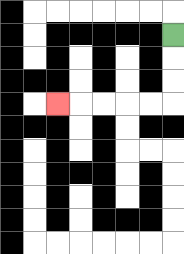{'start': '[7, 1]', 'end': '[2, 4]', 'path_directions': 'D,D,D,L,L,L,L,L', 'path_coordinates': '[[7, 1], [7, 2], [7, 3], [7, 4], [6, 4], [5, 4], [4, 4], [3, 4], [2, 4]]'}